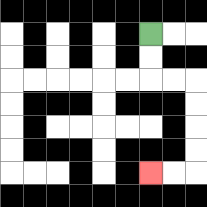{'start': '[6, 1]', 'end': '[6, 7]', 'path_directions': 'D,D,R,R,D,D,D,D,L,L', 'path_coordinates': '[[6, 1], [6, 2], [6, 3], [7, 3], [8, 3], [8, 4], [8, 5], [8, 6], [8, 7], [7, 7], [6, 7]]'}